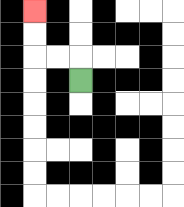{'start': '[3, 3]', 'end': '[1, 0]', 'path_directions': 'U,L,L,U,U', 'path_coordinates': '[[3, 3], [3, 2], [2, 2], [1, 2], [1, 1], [1, 0]]'}